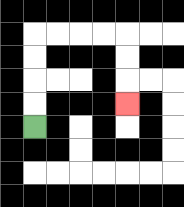{'start': '[1, 5]', 'end': '[5, 4]', 'path_directions': 'U,U,U,U,R,R,R,R,D,D,D', 'path_coordinates': '[[1, 5], [1, 4], [1, 3], [1, 2], [1, 1], [2, 1], [3, 1], [4, 1], [5, 1], [5, 2], [5, 3], [5, 4]]'}